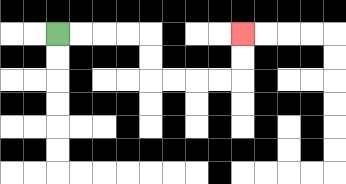{'start': '[2, 1]', 'end': '[10, 1]', 'path_directions': 'R,R,R,R,D,D,R,R,R,R,U,U', 'path_coordinates': '[[2, 1], [3, 1], [4, 1], [5, 1], [6, 1], [6, 2], [6, 3], [7, 3], [8, 3], [9, 3], [10, 3], [10, 2], [10, 1]]'}